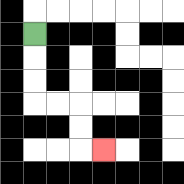{'start': '[1, 1]', 'end': '[4, 6]', 'path_directions': 'D,D,D,R,R,D,D,R', 'path_coordinates': '[[1, 1], [1, 2], [1, 3], [1, 4], [2, 4], [3, 4], [3, 5], [3, 6], [4, 6]]'}